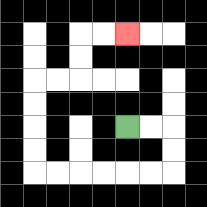{'start': '[5, 5]', 'end': '[5, 1]', 'path_directions': 'R,R,D,D,L,L,L,L,L,L,U,U,U,U,R,R,U,U,R,R', 'path_coordinates': '[[5, 5], [6, 5], [7, 5], [7, 6], [7, 7], [6, 7], [5, 7], [4, 7], [3, 7], [2, 7], [1, 7], [1, 6], [1, 5], [1, 4], [1, 3], [2, 3], [3, 3], [3, 2], [3, 1], [4, 1], [5, 1]]'}